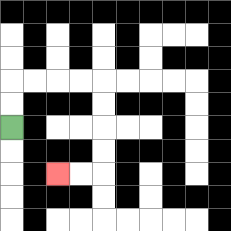{'start': '[0, 5]', 'end': '[2, 7]', 'path_directions': 'U,U,R,R,R,R,D,D,D,D,L,L', 'path_coordinates': '[[0, 5], [0, 4], [0, 3], [1, 3], [2, 3], [3, 3], [4, 3], [4, 4], [4, 5], [4, 6], [4, 7], [3, 7], [2, 7]]'}